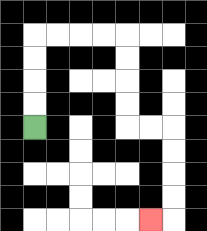{'start': '[1, 5]', 'end': '[6, 9]', 'path_directions': 'U,U,U,U,R,R,R,R,D,D,D,D,R,R,D,D,D,D,L', 'path_coordinates': '[[1, 5], [1, 4], [1, 3], [1, 2], [1, 1], [2, 1], [3, 1], [4, 1], [5, 1], [5, 2], [5, 3], [5, 4], [5, 5], [6, 5], [7, 5], [7, 6], [7, 7], [7, 8], [7, 9], [6, 9]]'}